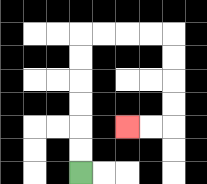{'start': '[3, 7]', 'end': '[5, 5]', 'path_directions': 'U,U,U,U,U,U,R,R,R,R,D,D,D,D,L,L', 'path_coordinates': '[[3, 7], [3, 6], [3, 5], [3, 4], [3, 3], [3, 2], [3, 1], [4, 1], [5, 1], [6, 1], [7, 1], [7, 2], [7, 3], [7, 4], [7, 5], [6, 5], [5, 5]]'}